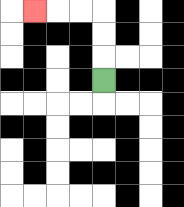{'start': '[4, 3]', 'end': '[1, 0]', 'path_directions': 'U,U,U,L,L,L', 'path_coordinates': '[[4, 3], [4, 2], [4, 1], [4, 0], [3, 0], [2, 0], [1, 0]]'}